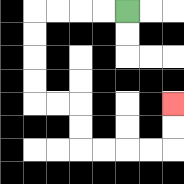{'start': '[5, 0]', 'end': '[7, 4]', 'path_directions': 'L,L,L,L,D,D,D,D,R,R,D,D,R,R,R,R,U,U', 'path_coordinates': '[[5, 0], [4, 0], [3, 0], [2, 0], [1, 0], [1, 1], [1, 2], [1, 3], [1, 4], [2, 4], [3, 4], [3, 5], [3, 6], [4, 6], [5, 6], [6, 6], [7, 6], [7, 5], [7, 4]]'}